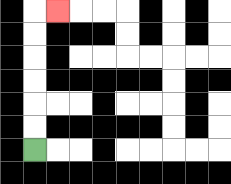{'start': '[1, 6]', 'end': '[2, 0]', 'path_directions': 'U,U,U,U,U,U,R', 'path_coordinates': '[[1, 6], [1, 5], [1, 4], [1, 3], [1, 2], [1, 1], [1, 0], [2, 0]]'}